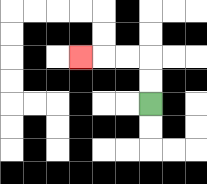{'start': '[6, 4]', 'end': '[3, 2]', 'path_directions': 'U,U,L,L,L', 'path_coordinates': '[[6, 4], [6, 3], [6, 2], [5, 2], [4, 2], [3, 2]]'}